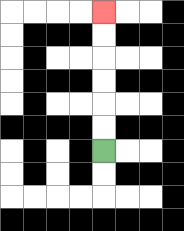{'start': '[4, 6]', 'end': '[4, 0]', 'path_directions': 'U,U,U,U,U,U', 'path_coordinates': '[[4, 6], [4, 5], [4, 4], [4, 3], [4, 2], [4, 1], [4, 0]]'}